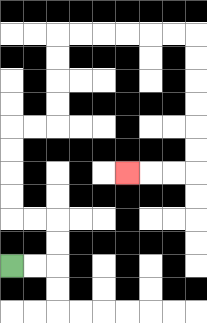{'start': '[0, 11]', 'end': '[5, 7]', 'path_directions': 'R,R,U,U,L,L,U,U,U,U,R,R,U,U,U,U,R,R,R,R,R,R,D,D,D,D,D,D,L,L,L', 'path_coordinates': '[[0, 11], [1, 11], [2, 11], [2, 10], [2, 9], [1, 9], [0, 9], [0, 8], [0, 7], [0, 6], [0, 5], [1, 5], [2, 5], [2, 4], [2, 3], [2, 2], [2, 1], [3, 1], [4, 1], [5, 1], [6, 1], [7, 1], [8, 1], [8, 2], [8, 3], [8, 4], [8, 5], [8, 6], [8, 7], [7, 7], [6, 7], [5, 7]]'}